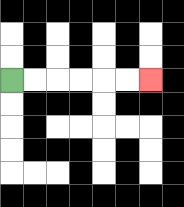{'start': '[0, 3]', 'end': '[6, 3]', 'path_directions': 'R,R,R,R,R,R', 'path_coordinates': '[[0, 3], [1, 3], [2, 3], [3, 3], [4, 3], [5, 3], [6, 3]]'}